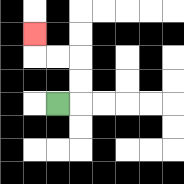{'start': '[2, 4]', 'end': '[1, 1]', 'path_directions': 'R,U,U,L,L,U', 'path_coordinates': '[[2, 4], [3, 4], [3, 3], [3, 2], [2, 2], [1, 2], [1, 1]]'}